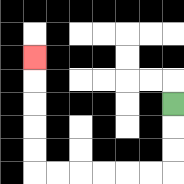{'start': '[7, 4]', 'end': '[1, 2]', 'path_directions': 'D,D,D,L,L,L,L,L,L,U,U,U,U,U', 'path_coordinates': '[[7, 4], [7, 5], [7, 6], [7, 7], [6, 7], [5, 7], [4, 7], [3, 7], [2, 7], [1, 7], [1, 6], [1, 5], [1, 4], [1, 3], [1, 2]]'}